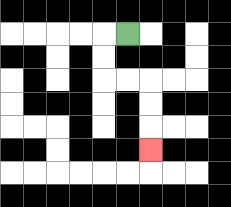{'start': '[5, 1]', 'end': '[6, 6]', 'path_directions': 'L,D,D,R,R,D,D,D', 'path_coordinates': '[[5, 1], [4, 1], [4, 2], [4, 3], [5, 3], [6, 3], [6, 4], [6, 5], [6, 6]]'}